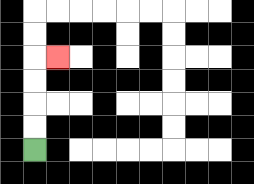{'start': '[1, 6]', 'end': '[2, 2]', 'path_directions': 'U,U,U,U,R', 'path_coordinates': '[[1, 6], [1, 5], [1, 4], [1, 3], [1, 2], [2, 2]]'}